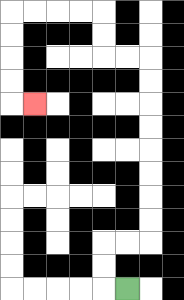{'start': '[5, 12]', 'end': '[1, 4]', 'path_directions': 'L,U,U,R,R,U,U,U,U,U,U,U,U,L,L,U,U,L,L,L,L,D,D,D,D,R', 'path_coordinates': '[[5, 12], [4, 12], [4, 11], [4, 10], [5, 10], [6, 10], [6, 9], [6, 8], [6, 7], [6, 6], [6, 5], [6, 4], [6, 3], [6, 2], [5, 2], [4, 2], [4, 1], [4, 0], [3, 0], [2, 0], [1, 0], [0, 0], [0, 1], [0, 2], [0, 3], [0, 4], [1, 4]]'}